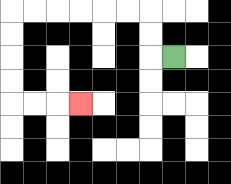{'start': '[7, 2]', 'end': '[3, 4]', 'path_directions': 'L,U,U,L,L,L,L,L,L,D,D,D,D,R,R,R', 'path_coordinates': '[[7, 2], [6, 2], [6, 1], [6, 0], [5, 0], [4, 0], [3, 0], [2, 0], [1, 0], [0, 0], [0, 1], [0, 2], [0, 3], [0, 4], [1, 4], [2, 4], [3, 4]]'}